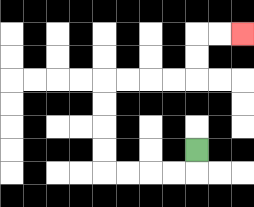{'start': '[8, 6]', 'end': '[10, 1]', 'path_directions': 'D,L,L,L,L,U,U,U,U,R,R,R,R,U,U,R,R', 'path_coordinates': '[[8, 6], [8, 7], [7, 7], [6, 7], [5, 7], [4, 7], [4, 6], [4, 5], [4, 4], [4, 3], [5, 3], [6, 3], [7, 3], [8, 3], [8, 2], [8, 1], [9, 1], [10, 1]]'}